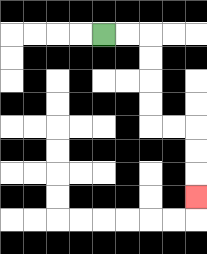{'start': '[4, 1]', 'end': '[8, 8]', 'path_directions': 'R,R,D,D,D,D,R,R,D,D,D', 'path_coordinates': '[[4, 1], [5, 1], [6, 1], [6, 2], [6, 3], [6, 4], [6, 5], [7, 5], [8, 5], [8, 6], [8, 7], [8, 8]]'}